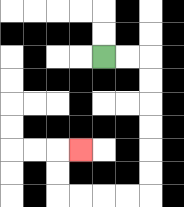{'start': '[4, 2]', 'end': '[3, 6]', 'path_directions': 'R,R,D,D,D,D,D,D,L,L,L,L,U,U,R', 'path_coordinates': '[[4, 2], [5, 2], [6, 2], [6, 3], [6, 4], [6, 5], [6, 6], [6, 7], [6, 8], [5, 8], [4, 8], [3, 8], [2, 8], [2, 7], [2, 6], [3, 6]]'}